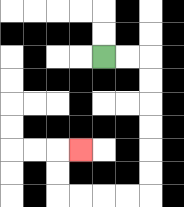{'start': '[4, 2]', 'end': '[3, 6]', 'path_directions': 'R,R,D,D,D,D,D,D,L,L,L,L,U,U,R', 'path_coordinates': '[[4, 2], [5, 2], [6, 2], [6, 3], [6, 4], [6, 5], [6, 6], [6, 7], [6, 8], [5, 8], [4, 8], [3, 8], [2, 8], [2, 7], [2, 6], [3, 6]]'}